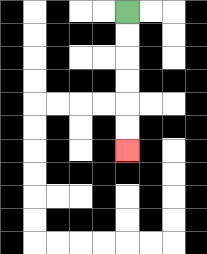{'start': '[5, 0]', 'end': '[5, 6]', 'path_directions': 'D,D,D,D,D,D', 'path_coordinates': '[[5, 0], [5, 1], [5, 2], [5, 3], [5, 4], [5, 5], [5, 6]]'}